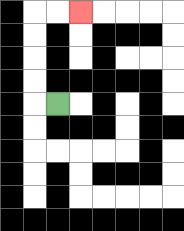{'start': '[2, 4]', 'end': '[3, 0]', 'path_directions': 'L,U,U,U,U,R,R', 'path_coordinates': '[[2, 4], [1, 4], [1, 3], [1, 2], [1, 1], [1, 0], [2, 0], [3, 0]]'}